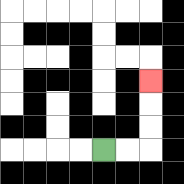{'start': '[4, 6]', 'end': '[6, 3]', 'path_directions': 'R,R,U,U,U', 'path_coordinates': '[[4, 6], [5, 6], [6, 6], [6, 5], [6, 4], [6, 3]]'}